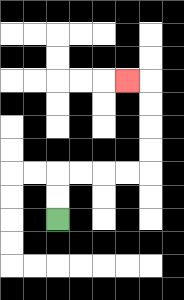{'start': '[2, 9]', 'end': '[5, 3]', 'path_directions': 'U,U,R,R,R,R,U,U,U,U,L', 'path_coordinates': '[[2, 9], [2, 8], [2, 7], [3, 7], [4, 7], [5, 7], [6, 7], [6, 6], [6, 5], [6, 4], [6, 3], [5, 3]]'}